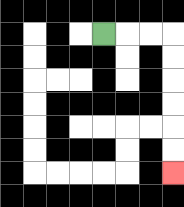{'start': '[4, 1]', 'end': '[7, 7]', 'path_directions': 'R,R,R,D,D,D,D,D,D', 'path_coordinates': '[[4, 1], [5, 1], [6, 1], [7, 1], [7, 2], [7, 3], [7, 4], [7, 5], [7, 6], [7, 7]]'}